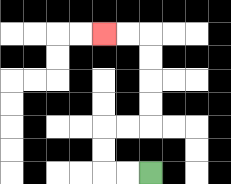{'start': '[6, 7]', 'end': '[4, 1]', 'path_directions': 'L,L,U,U,R,R,U,U,U,U,L,L', 'path_coordinates': '[[6, 7], [5, 7], [4, 7], [4, 6], [4, 5], [5, 5], [6, 5], [6, 4], [6, 3], [6, 2], [6, 1], [5, 1], [4, 1]]'}